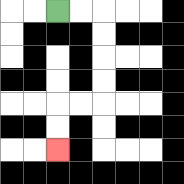{'start': '[2, 0]', 'end': '[2, 6]', 'path_directions': 'R,R,D,D,D,D,L,L,D,D', 'path_coordinates': '[[2, 0], [3, 0], [4, 0], [4, 1], [4, 2], [4, 3], [4, 4], [3, 4], [2, 4], [2, 5], [2, 6]]'}